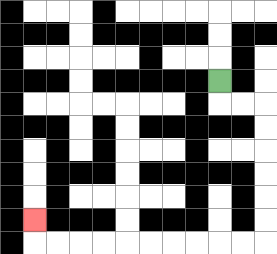{'start': '[9, 3]', 'end': '[1, 9]', 'path_directions': 'D,R,R,D,D,D,D,D,D,L,L,L,L,L,L,L,L,L,L,U', 'path_coordinates': '[[9, 3], [9, 4], [10, 4], [11, 4], [11, 5], [11, 6], [11, 7], [11, 8], [11, 9], [11, 10], [10, 10], [9, 10], [8, 10], [7, 10], [6, 10], [5, 10], [4, 10], [3, 10], [2, 10], [1, 10], [1, 9]]'}